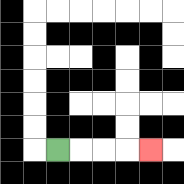{'start': '[2, 6]', 'end': '[6, 6]', 'path_directions': 'R,R,R,R', 'path_coordinates': '[[2, 6], [3, 6], [4, 6], [5, 6], [6, 6]]'}